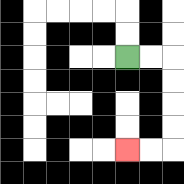{'start': '[5, 2]', 'end': '[5, 6]', 'path_directions': 'R,R,D,D,D,D,L,L', 'path_coordinates': '[[5, 2], [6, 2], [7, 2], [7, 3], [7, 4], [7, 5], [7, 6], [6, 6], [5, 6]]'}